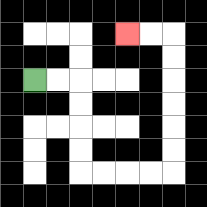{'start': '[1, 3]', 'end': '[5, 1]', 'path_directions': 'R,R,D,D,D,D,R,R,R,R,U,U,U,U,U,U,L,L', 'path_coordinates': '[[1, 3], [2, 3], [3, 3], [3, 4], [3, 5], [3, 6], [3, 7], [4, 7], [5, 7], [6, 7], [7, 7], [7, 6], [7, 5], [7, 4], [7, 3], [7, 2], [7, 1], [6, 1], [5, 1]]'}